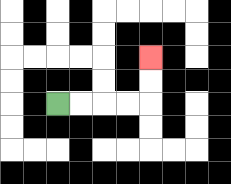{'start': '[2, 4]', 'end': '[6, 2]', 'path_directions': 'R,R,R,R,U,U', 'path_coordinates': '[[2, 4], [3, 4], [4, 4], [5, 4], [6, 4], [6, 3], [6, 2]]'}